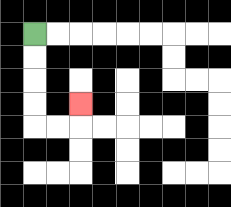{'start': '[1, 1]', 'end': '[3, 4]', 'path_directions': 'D,D,D,D,R,R,U', 'path_coordinates': '[[1, 1], [1, 2], [1, 3], [1, 4], [1, 5], [2, 5], [3, 5], [3, 4]]'}